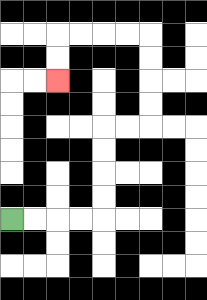{'start': '[0, 9]', 'end': '[2, 3]', 'path_directions': 'R,R,R,R,U,U,U,U,R,R,U,U,U,U,L,L,L,L,D,D', 'path_coordinates': '[[0, 9], [1, 9], [2, 9], [3, 9], [4, 9], [4, 8], [4, 7], [4, 6], [4, 5], [5, 5], [6, 5], [6, 4], [6, 3], [6, 2], [6, 1], [5, 1], [4, 1], [3, 1], [2, 1], [2, 2], [2, 3]]'}